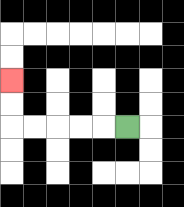{'start': '[5, 5]', 'end': '[0, 3]', 'path_directions': 'L,L,L,L,L,U,U', 'path_coordinates': '[[5, 5], [4, 5], [3, 5], [2, 5], [1, 5], [0, 5], [0, 4], [0, 3]]'}